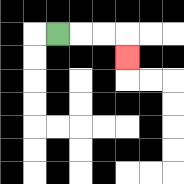{'start': '[2, 1]', 'end': '[5, 2]', 'path_directions': 'R,R,R,D', 'path_coordinates': '[[2, 1], [3, 1], [4, 1], [5, 1], [5, 2]]'}